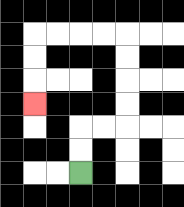{'start': '[3, 7]', 'end': '[1, 4]', 'path_directions': 'U,U,R,R,U,U,U,U,L,L,L,L,D,D,D', 'path_coordinates': '[[3, 7], [3, 6], [3, 5], [4, 5], [5, 5], [5, 4], [5, 3], [5, 2], [5, 1], [4, 1], [3, 1], [2, 1], [1, 1], [1, 2], [1, 3], [1, 4]]'}